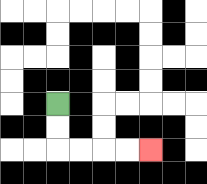{'start': '[2, 4]', 'end': '[6, 6]', 'path_directions': 'D,D,R,R,R,R', 'path_coordinates': '[[2, 4], [2, 5], [2, 6], [3, 6], [4, 6], [5, 6], [6, 6]]'}